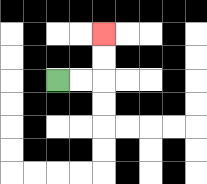{'start': '[2, 3]', 'end': '[4, 1]', 'path_directions': 'R,R,U,U', 'path_coordinates': '[[2, 3], [3, 3], [4, 3], [4, 2], [4, 1]]'}